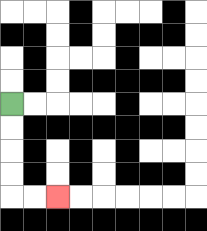{'start': '[0, 4]', 'end': '[2, 8]', 'path_directions': 'D,D,D,D,R,R', 'path_coordinates': '[[0, 4], [0, 5], [0, 6], [0, 7], [0, 8], [1, 8], [2, 8]]'}